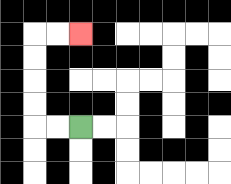{'start': '[3, 5]', 'end': '[3, 1]', 'path_directions': 'L,L,U,U,U,U,R,R', 'path_coordinates': '[[3, 5], [2, 5], [1, 5], [1, 4], [1, 3], [1, 2], [1, 1], [2, 1], [3, 1]]'}